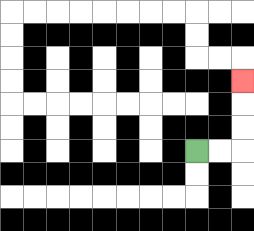{'start': '[8, 6]', 'end': '[10, 3]', 'path_directions': 'R,R,U,U,U', 'path_coordinates': '[[8, 6], [9, 6], [10, 6], [10, 5], [10, 4], [10, 3]]'}